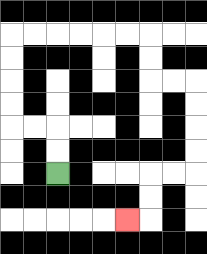{'start': '[2, 7]', 'end': '[5, 9]', 'path_directions': 'U,U,L,L,U,U,U,U,R,R,R,R,R,R,D,D,R,R,D,D,D,D,L,L,D,D,L', 'path_coordinates': '[[2, 7], [2, 6], [2, 5], [1, 5], [0, 5], [0, 4], [0, 3], [0, 2], [0, 1], [1, 1], [2, 1], [3, 1], [4, 1], [5, 1], [6, 1], [6, 2], [6, 3], [7, 3], [8, 3], [8, 4], [8, 5], [8, 6], [8, 7], [7, 7], [6, 7], [6, 8], [6, 9], [5, 9]]'}